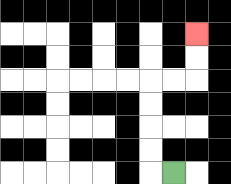{'start': '[7, 7]', 'end': '[8, 1]', 'path_directions': 'L,U,U,U,U,R,R,U,U', 'path_coordinates': '[[7, 7], [6, 7], [6, 6], [6, 5], [6, 4], [6, 3], [7, 3], [8, 3], [8, 2], [8, 1]]'}